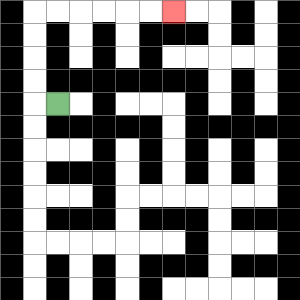{'start': '[2, 4]', 'end': '[7, 0]', 'path_directions': 'L,U,U,U,U,R,R,R,R,R,R', 'path_coordinates': '[[2, 4], [1, 4], [1, 3], [1, 2], [1, 1], [1, 0], [2, 0], [3, 0], [4, 0], [5, 0], [6, 0], [7, 0]]'}